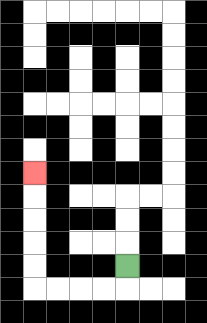{'start': '[5, 11]', 'end': '[1, 7]', 'path_directions': 'D,L,L,L,L,U,U,U,U,U', 'path_coordinates': '[[5, 11], [5, 12], [4, 12], [3, 12], [2, 12], [1, 12], [1, 11], [1, 10], [1, 9], [1, 8], [1, 7]]'}